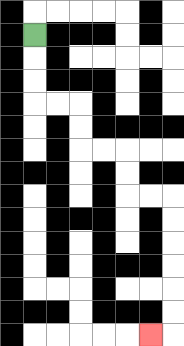{'start': '[1, 1]', 'end': '[6, 14]', 'path_directions': 'D,D,D,R,R,D,D,R,R,D,D,R,R,D,D,D,D,D,D,L', 'path_coordinates': '[[1, 1], [1, 2], [1, 3], [1, 4], [2, 4], [3, 4], [3, 5], [3, 6], [4, 6], [5, 6], [5, 7], [5, 8], [6, 8], [7, 8], [7, 9], [7, 10], [7, 11], [7, 12], [7, 13], [7, 14], [6, 14]]'}